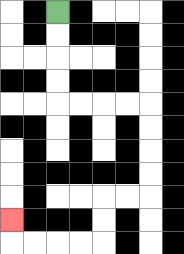{'start': '[2, 0]', 'end': '[0, 9]', 'path_directions': 'D,D,D,D,R,R,R,R,D,D,D,D,L,L,D,D,L,L,L,L,U', 'path_coordinates': '[[2, 0], [2, 1], [2, 2], [2, 3], [2, 4], [3, 4], [4, 4], [5, 4], [6, 4], [6, 5], [6, 6], [6, 7], [6, 8], [5, 8], [4, 8], [4, 9], [4, 10], [3, 10], [2, 10], [1, 10], [0, 10], [0, 9]]'}